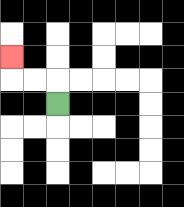{'start': '[2, 4]', 'end': '[0, 2]', 'path_directions': 'U,L,L,U', 'path_coordinates': '[[2, 4], [2, 3], [1, 3], [0, 3], [0, 2]]'}